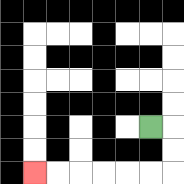{'start': '[6, 5]', 'end': '[1, 7]', 'path_directions': 'R,D,D,L,L,L,L,L,L', 'path_coordinates': '[[6, 5], [7, 5], [7, 6], [7, 7], [6, 7], [5, 7], [4, 7], [3, 7], [2, 7], [1, 7]]'}